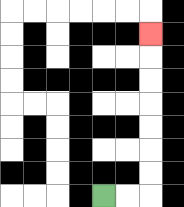{'start': '[4, 8]', 'end': '[6, 1]', 'path_directions': 'R,R,U,U,U,U,U,U,U', 'path_coordinates': '[[4, 8], [5, 8], [6, 8], [6, 7], [6, 6], [6, 5], [6, 4], [6, 3], [6, 2], [6, 1]]'}